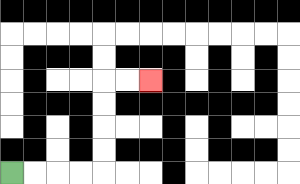{'start': '[0, 7]', 'end': '[6, 3]', 'path_directions': 'R,R,R,R,U,U,U,U,R,R', 'path_coordinates': '[[0, 7], [1, 7], [2, 7], [3, 7], [4, 7], [4, 6], [4, 5], [4, 4], [4, 3], [5, 3], [6, 3]]'}